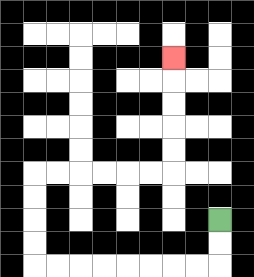{'start': '[9, 9]', 'end': '[7, 2]', 'path_directions': 'D,D,L,L,L,L,L,L,L,L,U,U,U,U,R,R,R,R,R,R,U,U,U,U,U', 'path_coordinates': '[[9, 9], [9, 10], [9, 11], [8, 11], [7, 11], [6, 11], [5, 11], [4, 11], [3, 11], [2, 11], [1, 11], [1, 10], [1, 9], [1, 8], [1, 7], [2, 7], [3, 7], [4, 7], [5, 7], [6, 7], [7, 7], [7, 6], [7, 5], [7, 4], [7, 3], [7, 2]]'}